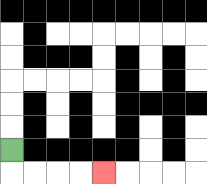{'start': '[0, 6]', 'end': '[4, 7]', 'path_directions': 'D,R,R,R,R', 'path_coordinates': '[[0, 6], [0, 7], [1, 7], [2, 7], [3, 7], [4, 7]]'}